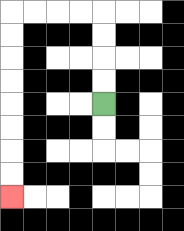{'start': '[4, 4]', 'end': '[0, 8]', 'path_directions': 'U,U,U,U,L,L,L,L,D,D,D,D,D,D,D,D', 'path_coordinates': '[[4, 4], [4, 3], [4, 2], [4, 1], [4, 0], [3, 0], [2, 0], [1, 0], [0, 0], [0, 1], [0, 2], [0, 3], [0, 4], [0, 5], [0, 6], [0, 7], [0, 8]]'}